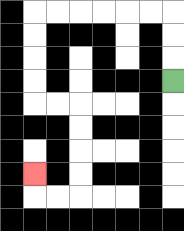{'start': '[7, 3]', 'end': '[1, 7]', 'path_directions': 'U,U,U,L,L,L,L,L,L,D,D,D,D,R,R,D,D,D,D,L,L,U', 'path_coordinates': '[[7, 3], [7, 2], [7, 1], [7, 0], [6, 0], [5, 0], [4, 0], [3, 0], [2, 0], [1, 0], [1, 1], [1, 2], [1, 3], [1, 4], [2, 4], [3, 4], [3, 5], [3, 6], [3, 7], [3, 8], [2, 8], [1, 8], [1, 7]]'}